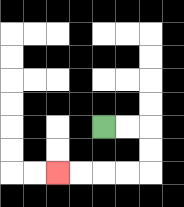{'start': '[4, 5]', 'end': '[2, 7]', 'path_directions': 'R,R,D,D,L,L,L,L', 'path_coordinates': '[[4, 5], [5, 5], [6, 5], [6, 6], [6, 7], [5, 7], [4, 7], [3, 7], [2, 7]]'}